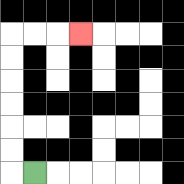{'start': '[1, 7]', 'end': '[3, 1]', 'path_directions': 'L,U,U,U,U,U,U,R,R,R', 'path_coordinates': '[[1, 7], [0, 7], [0, 6], [0, 5], [0, 4], [0, 3], [0, 2], [0, 1], [1, 1], [2, 1], [3, 1]]'}